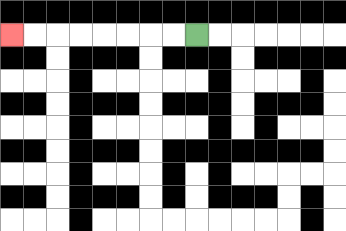{'start': '[8, 1]', 'end': '[0, 1]', 'path_directions': 'L,L,L,L,L,L,L,L', 'path_coordinates': '[[8, 1], [7, 1], [6, 1], [5, 1], [4, 1], [3, 1], [2, 1], [1, 1], [0, 1]]'}